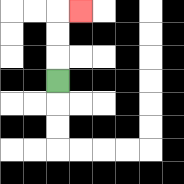{'start': '[2, 3]', 'end': '[3, 0]', 'path_directions': 'U,U,U,R', 'path_coordinates': '[[2, 3], [2, 2], [2, 1], [2, 0], [3, 0]]'}